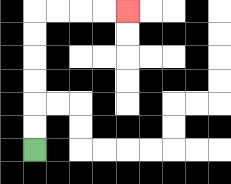{'start': '[1, 6]', 'end': '[5, 0]', 'path_directions': 'U,U,U,U,U,U,R,R,R,R', 'path_coordinates': '[[1, 6], [1, 5], [1, 4], [1, 3], [1, 2], [1, 1], [1, 0], [2, 0], [3, 0], [4, 0], [5, 0]]'}